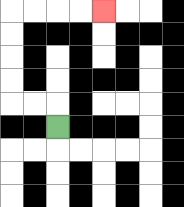{'start': '[2, 5]', 'end': '[4, 0]', 'path_directions': 'U,L,L,U,U,U,U,R,R,R,R', 'path_coordinates': '[[2, 5], [2, 4], [1, 4], [0, 4], [0, 3], [0, 2], [0, 1], [0, 0], [1, 0], [2, 0], [3, 0], [4, 0]]'}